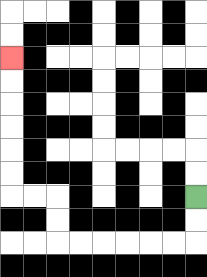{'start': '[8, 8]', 'end': '[0, 2]', 'path_directions': 'D,D,L,L,L,L,L,L,U,U,L,L,U,U,U,U,U,U', 'path_coordinates': '[[8, 8], [8, 9], [8, 10], [7, 10], [6, 10], [5, 10], [4, 10], [3, 10], [2, 10], [2, 9], [2, 8], [1, 8], [0, 8], [0, 7], [0, 6], [0, 5], [0, 4], [0, 3], [0, 2]]'}